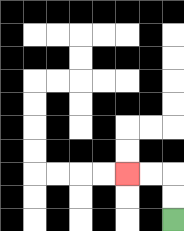{'start': '[7, 9]', 'end': '[5, 7]', 'path_directions': 'U,U,L,L', 'path_coordinates': '[[7, 9], [7, 8], [7, 7], [6, 7], [5, 7]]'}